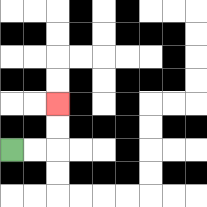{'start': '[0, 6]', 'end': '[2, 4]', 'path_directions': 'R,R,U,U', 'path_coordinates': '[[0, 6], [1, 6], [2, 6], [2, 5], [2, 4]]'}